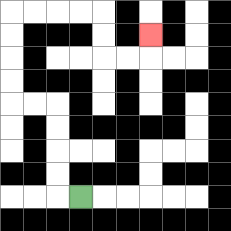{'start': '[3, 8]', 'end': '[6, 1]', 'path_directions': 'L,U,U,U,U,L,L,U,U,U,U,R,R,R,R,D,D,R,R,U', 'path_coordinates': '[[3, 8], [2, 8], [2, 7], [2, 6], [2, 5], [2, 4], [1, 4], [0, 4], [0, 3], [0, 2], [0, 1], [0, 0], [1, 0], [2, 0], [3, 0], [4, 0], [4, 1], [4, 2], [5, 2], [6, 2], [6, 1]]'}